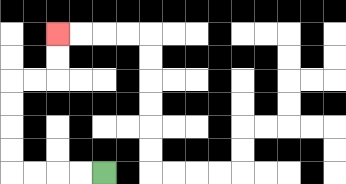{'start': '[4, 7]', 'end': '[2, 1]', 'path_directions': 'L,L,L,L,U,U,U,U,R,R,U,U', 'path_coordinates': '[[4, 7], [3, 7], [2, 7], [1, 7], [0, 7], [0, 6], [0, 5], [0, 4], [0, 3], [1, 3], [2, 3], [2, 2], [2, 1]]'}